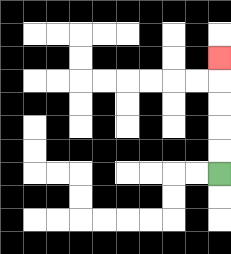{'start': '[9, 7]', 'end': '[9, 2]', 'path_directions': 'U,U,U,U,U', 'path_coordinates': '[[9, 7], [9, 6], [9, 5], [9, 4], [9, 3], [9, 2]]'}